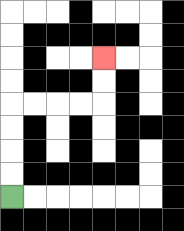{'start': '[0, 8]', 'end': '[4, 2]', 'path_directions': 'U,U,U,U,R,R,R,R,U,U', 'path_coordinates': '[[0, 8], [0, 7], [0, 6], [0, 5], [0, 4], [1, 4], [2, 4], [3, 4], [4, 4], [4, 3], [4, 2]]'}